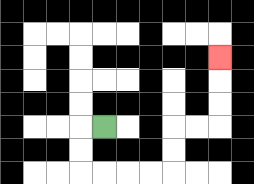{'start': '[4, 5]', 'end': '[9, 2]', 'path_directions': 'L,D,D,R,R,R,R,U,U,R,R,U,U,U', 'path_coordinates': '[[4, 5], [3, 5], [3, 6], [3, 7], [4, 7], [5, 7], [6, 7], [7, 7], [7, 6], [7, 5], [8, 5], [9, 5], [9, 4], [9, 3], [9, 2]]'}